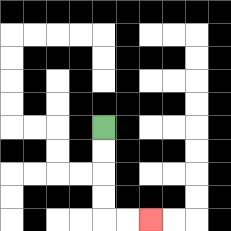{'start': '[4, 5]', 'end': '[6, 9]', 'path_directions': 'D,D,D,D,R,R', 'path_coordinates': '[[4, 5], [4, 6], [4, 7], [4, 8], [4, 9], [5, 9], [6, 9]]'}